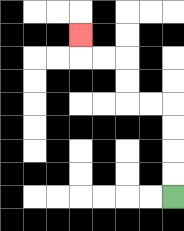{'start': '[7, 8]', 'end': '[3, 1]', 'path_directions': 'U,U,U,U,L,L,U,U,L,L,U', 'path_coordinates': '[[7, 8], [7, 7], [7, 6], [7, 5], [7, 4], [6, 4], [5, 4], [5, 3], [5, 2], [4, 2], [3, 2], [3, 1]]'}